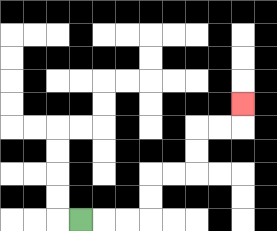{'start': '[3, 9]', 'end': '[10, 4]', 'path_directions': 'R,R,R,U,U,R,R,U,U,R,R,U', 'path_coordinates': '[[3, 9], [4, 9], [5, 9], [6, 9], [6, 8], [6, 7], [7, 7], [8, 7], [8, 6], [8, 5], [9, 5], [10, 5], [10, 4]]'}